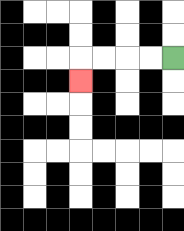{'start': '[7, 2]', 'end': '[3, 3]', 'path_directions': 'L,L,L,L,D', 'path_coordinates': '[[7, 2], [6, 2], [5, 2], [4, 2], [3, 2], [3, 3]]'}